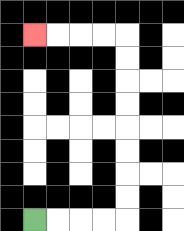{'start': '[1, 9]', 'end': '[1, 1]', 'path_directions': 'R,R,R,R,U,U,U,U,U,U,U,U,L,L,L,L', 'path_coordinates': '[[1, 9], [2, 9], [3, 9], [4, 9], [5, 9], [5, 8], [5, 7], [5, 6], [5, 5], [5, 4], [5, 3], [5, 2], [5, 1], [4, 1], [3, 1], [2, 1], [1, 1]]'}